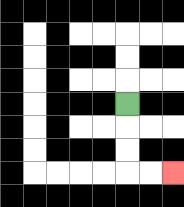{'start': '[5, 4]', 'end': '[7, 7]', 'path_directions': 'D,D,D,R,R', 'path_coordinates': '[[5, 4], [5, 5], [5, 6], [5, 7], [6, 7], [7, 7]]'}